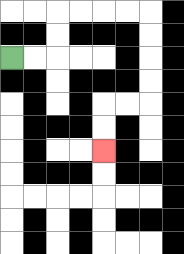{'start': '[0, 2]', 'end': '[4, 6]', 'path_directions': 'R,R,U,U,R,R,R,R,D,D,D,D,L,L,D,D', 'path_coordinates': '[[0, 2], [1, 2], [2, 2], [2, 1], [2, 0], [3, 0], [4, 0], [5, 0], [6, 0], [6, 1], [6, 2], [6, 3], [6, 4], [5, 4], [4, 4], [4, 5], [4, 6]]'}